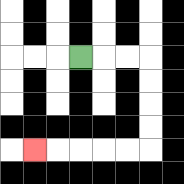{'start': '[3, 2]', 'end': '[1, 6]', 'path_directions': 'R,R,R,D,D,D,D,L,L,L,L,L', 'path_coordinates': '[[3, 2], [4, 2], [5, 2], [6, 2], [6, 3], [6, 4], [6, 5], [6, 6], [5, 6], [4, 6], [3, 6], [2, 6], [1, 6]]'}